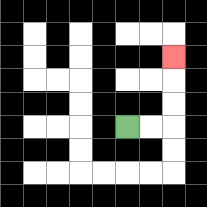{'start': '[5, 5]', 'end': '[7, 2]', 'path_directions': 'R,R,U,U,U', 'path_coordinates': '[[5, 5], [6, 5], [7, 5], [7, 4], [7, 3], [7, 2]]'}